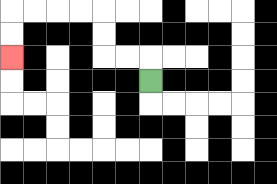{'start': '[6, 3]', 'end': '[0, 2]', 'path_directions': 'U,L,L,U,U,L,L,L,L,D,D', 'path_coordinates': '[[6, 3], [6, 2], [5, 2], [4, 2], [4, 1], [4, 0], [3, 0], [2, 0], [1, 0], [0, 0], [0, 1], [0, 2]]'}